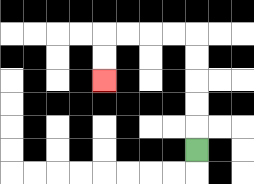{'start': '[8, 6]', 'end': '[4, 3]', 'path_directions': 'U,U,U,U,U,L,L,L,L,D,D', 'path_coordinates': '[[8, 6], [8, 5], [8, 4], [8, 3], [8, 2], [8, 1], [7, 1], [6, 1], [5, 1], [4, 1], [4, 2], [4, 3]]'}